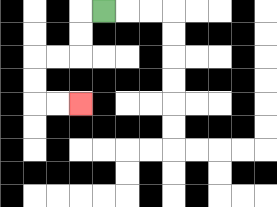{'start': '[4, 0]', 'end': '[3, 4]', 'path_directions': 'L,D,D,L,L,D,D,R,R', 'path_coordinates': '[[4, 0], [3, 0], [3, 1], [3, 2], [2, 2], [1, 2], [1, 3], [1, 4], [2, 4], [3, 4]]'}